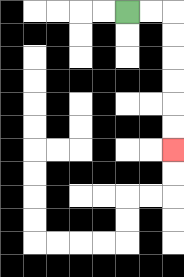{'start': '[5, 0]', 'end': '[7, 6]', 'path_directions': 'R,R,D,D,D,D,D,D', 'path_coordinates': '[[5, 0], [6, 0], [7, 0], [7, 1], [7, 2], [7, 3], [7, 4], [7, 5], [7, 6]]'}